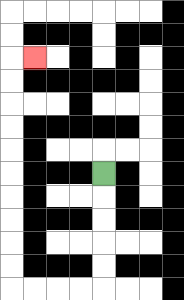{'start': '[4, 7]', 'end': '[1, 2]', 'path_directions': 'D,D,D,D,D,L,L,L,L,U,U,U,U,U,U,U,U,U,U,R', 'path_coordinates': '[[4, 7], [4, 8], [4, 9], [4, 10], [4, 11], [4, 12], [3, 12], [2, 12], [1, 12], [0, 12], [0, 11], [0, 10], [0, 9], [0, 8], [0, 7], [0, 6], [0, 5], [0, 4], [0, 3], [0, 2], [1, 2]]'}